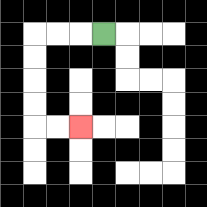{'start': '[4, 1]', 'end': '[3, 5]', 'path_directions': 'L,L,L,D,D,D,D,R,R', 'path_coordinates': '[[4, 1], [3, 1], [2, 1], [1, 1], [1, 2], [1, 3], [1, 4], [1, 5], [2, 5], [3, 5]]'}